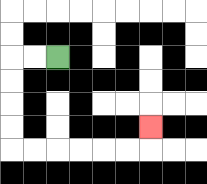{'start': '[2, 2]', 'end': '[6, 5]', 'path_directions': 'L,L,D,D,D,D,R,R,R,R,R,R,U', 'path_coordinates': '[[2, 2], [1, 2], [0, 2], [0, 3], [0, 4], [0, 5], [0, 6], [1, 6], [2, 6], [3, 6], [4, 6], [5, 6], [6, 6], [6, 5]]'}